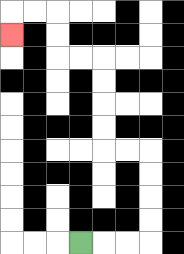{'start': '[3, 10]', 'end': '[0, 1]', 'path_directions': 'R,R,R,U,U,U,U,L,L,U,U,U,U,L,L,U,U,L,L,D', 'path_coordinates': '[[3, 10], [4, 10], [5, 10], [6, 10], [6, 9], [6, 8], [6, 7], [6, 6], [5, 6], [4, 6], [4, 5], [4, 4], [4, 3], [4, 2], [3, 2], [2, 2], [2, 1], [2, 0], [1, 0], [0, 0], [0, 1]]'}